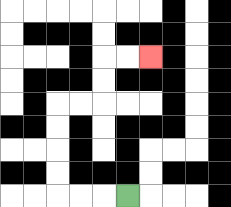{'start': '[5, 8]', 'end': '[6, 2]', 'path_directions': 'L,L,L,U,U,U,U,R,R,U,U,R,R', 'path_coordinates': '[[5, 8], [4, 8], [3, 8], [2, 8], [2, 7], [2, 6], [2, 5], [2, 4], [3, 4], [4, 4], [4, 3], [4, 2], [5, 2], [6, 2]]'}